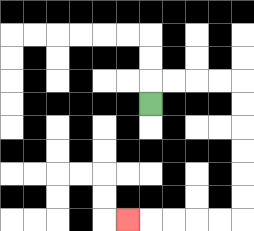{'start': '[6, 4]', 'end': '[5, 9]', 'path_directions': 'U,R,R,R,R,D,D,D,D,D,D,L,L,L,L,L', 'path_coordinates': '[[6, 4], [6, 3], [7, 3], [8, 3], [9, 3], [10, 3], [10, 4], [10, 5], [10, 6], [10, 7], [10, 8], [10, 9], [9, 9], [8, 9], [7, 9], [6, 9], [5, 9]]'}